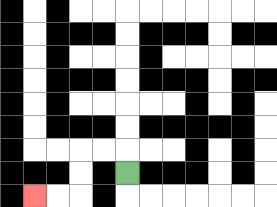{'start': '[5, 7]', 'end': '[1, 8]', 'path_directions': 'U,L,L,D,D,L,L', 'path_coordinates': '[[5, 7], [5, 6], [4, 6], [3, 6], [3, 7], [3, 8], [2, 8], [1, 8]]'}